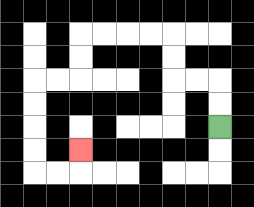{'start': '[9, 5]', 'end': '[3, 6]', 'path_directions': 'U,U,L,L,U,U,L,L,L,L,D,D,L,L,D,D,D,D,R,R,U', 'path_coordinates': '[[9, 5], [9, 4], [9, 3], [8, 3], [7, 3], [7, 2], [7, 1], [6, 1], [5, 1], [4, 1], [3, 1], [3, 2], [3, 3], [2, 3], [1, 3], [1, 4], [1, 5], [1, 6], [1, 7], [2, 7], [3, 7], [3, 6]]'}